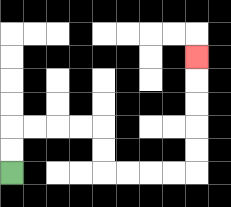{'start': '[0, 7]', 'end': '[8, 2]', 'path_directions': 'U,U,R,R,R,R,D,D,R,R,R,R,U,U,U,U,U', 'path_coordinates': '[[0, 7], [0, 6], [0, 5], [1, 5], [2, 5], [3, 5], [4, 5], [4, 6], [4, 7], [5, 7], [6, 7], [7, 7], [8, 7], [8, 6], [8, 5], [8, 4], [8, 3], [8, 2]]'}